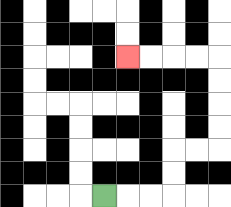{'start': '[4, 8]', 'end': '[5, 2]', 'path_directions': 'R,R,R,U,U,R,R,U,U,U,U,L,L,L,L', 'path_coordinates': '[[4, 8], [5, 8], [6, 8], [7, 8], [7, 7], [7, 6], [8, 6], [9, 6], [9, 5], [9, 4], [9, 3], [9, 2], [8, 2], [7, 2], [6, 2], [5, 2]]'}